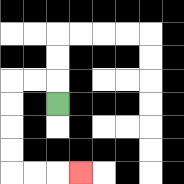{'start': '[2, 4]', 'end': '[3, 7]', 'path_directions': 'U,L,L,D,D,D,D,R,R,R', 'path_coordinates': '[[2, 4], [2, 3], [1, 3], [0, 3], [0, 4], [0, 5], [0, 6], [0, 7], [1, 7], [2, 7], [3, 7]]'}